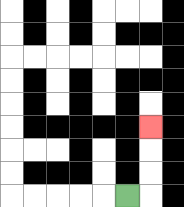{'start': '[5, 8]', 'end': '[6, 5]', 'path_directions': 'R,U,U,U', 'path_coordinates': '[[5, 8], [6, 8], [6, 7], [6, 6], [6, 5]]'}